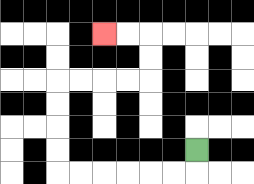{'start': '[8, 6]', 'end': '[4, 1]', 'path_directions': 'D,L,L,L,L,L,L,U,U,U,U,R,R,R,R,U,U,L,L', 'path_coordinates': '[[8, 6], [8, 7], [7, 7], [6, 7], [5, 7], [4, 7], [3, 7], [2, 7], [2, 6], [2, 5], [2, 4], [2, 3], [3, 3], [4, 3], [5, 3], [6, 3], [6, 2], [6, 1], [5, 1], [4, 1]]'}